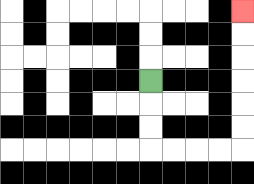{'start': '[6, 3]', 'end': '[10, 0]', 'path_directions': 'D,D,D,R,R,R,R,U,U,U,U,U,U', 'path_coordinates': '[[6, 3], [6, 4], [6, 5], [6, 6], [7, 6], [8, 6], [9, 6], [10, 6], [10, 5], [10, 4], [10, 3], [10, 2], [10, 1], [10, 0]]'}